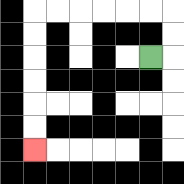{'start': '[6, 2]', 'end': '[1, 6]', 'path_directions': 'R,U,U,L,L,L,L,L,L,D,D,D,D,D,D', 'path_coordinates': '[[6, 2], [7, 2], [7, 1], [7, 0], [6, 0], [5, 0], [4, 0], [3, 0], [2, 0], [1, 0], [1, 1], [1, 2], [1, 3], [1, 4], [1, 5], [1, 6]]'}